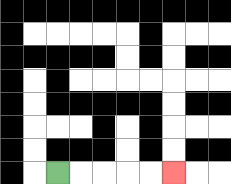{'start': '[2, 7]', 'end': '[7, 7]', 'path_directions': 'R,R,R,R,R', 'path_coordinates': '[[2, 7], [3, 7], [4, 7], [5, 7], [6, 7], [7, 7]]'}